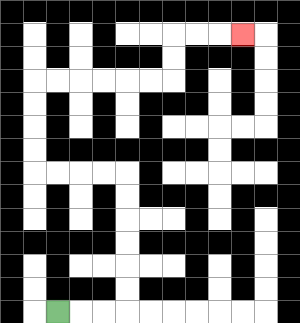{'start': '[2, 13]', 'end': '[10, 1]', 'path_directions': 'R,R,R,U,U,U,U,U,U,L,L,L,L,U,U,U,U,R,R,R,R,R,R,U,U,R,R,R', 'path_coordinates': '[[2, 13], [3, 13], [4, 13], [5, 13], [5, 12], [5, 11], [5, 10], [5, 9], [5, 8], [5, 7], [4, 7], [3, 7], [2, 7], [1, 7], [1, 6], [1, 5], [1, 4], [1, 3], [2, 3], [3, 3], [4, 3], [5, 3], [6, 3], [7, 3], [7, 2], [7, 1], [8, 1], [9, 1], [10, 1]]'}